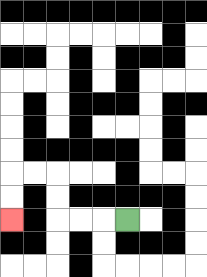{'start': '[5, 9]', 'end': '[0, 9]', 'path_directions': 'L,L,L,U,U,L,L,D,D', 'path_coordinates': '[[5, 9], [4, 9], [3, 9], [2, 9], [2, 8], [2, 7], [1, 7], [0, 7], [0, 8], [0, 9]]'}